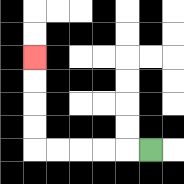{'start': '[6, 6]', 'end': '[1, 2]', 'path_directions': 'L,L,L,L,L,U,U,U,U', 'path_coordinates': '[[6, 6], [5, 6], [4, 6], [3, 6], [2, 6], [1, 6], [1, 5], [1, 4], [1, 3], [1, 2]]'}